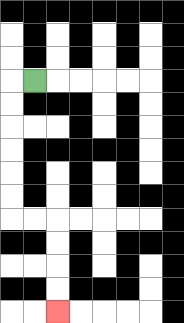{'start': '[1, 3]', 'end': '[2, 13]', 'path_directions': 'L,D,D,D,D,D,D,R,R,D,D,D,D', 'path_coordinates': '[[1, 3], [0, 3], [0, 4], [0, 5], [0, 6], [0, 7], [0, 8], [0, 9], [1, 9], [2, 9], [2, 10], [2, 11], [2, 12], [2, 13]]'}